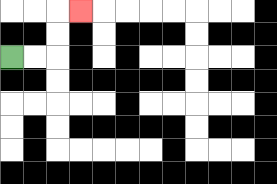{'start': '[0, 2]', 'end': '[3, 0]', 'path_directions': 'R,R,U,U,R', 'path_coordinates': '[[0, 2], [1, 2], [2, 2], [2, 1], [2, 0], [3, 0]]'}